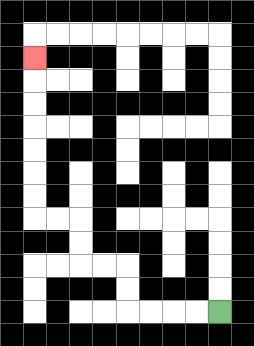{'start': '[9, 13]', 'end': '[1, 2]', 'path_directions': 'L,L,L,L,U,U,L,L,U,U,L,L,U,U,U,U,U,U,U', 'path_coordinates': '[[9, 13], [8, 13], [7, 13], [6, 13], [5, 13], [5, 12], [5, 11], [4, 11], [3, 11], [3, 10], [3, 9], [2, 9], [1, 9], [1, 8], [1, 7], [1, 6], [1, 5], [1, 4], [1, 3], [1, 2]]'}